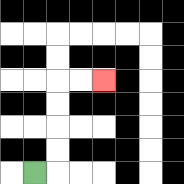{'start': '[1, 7]', 'end': '[4, 3]', 'path_directions': 'R,U,U,U,U,R,R', 'path_coordinates': '[[1, 7], [2, 7], [2, 6], [2, 5], [2, 4], [2, 3], [3, 3], [4, 3]]'}